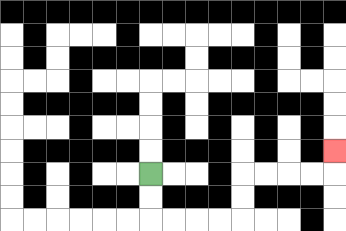{'start': '[6, 7]', 'end': '[14, 6]', 'path_directions': 'D,D,R,R,R,R,U,U,R,R,R,R,U', 'path_coordinates': '[[6, 7], [6, 8], [6, 9], [7, 9], [8, 9], [9, 9], [10, 9], [10, 8], [10, 7], [11, 7], [12, 7], [13, 7], [14, 7], [14, 6]]'}